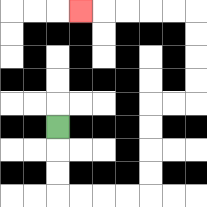{'start': '[2, 5]', 'end': '[3, 0]', 'path_directions': 'D,D,D,R,R,R,R,U,U,U,U,R,R,U,U,U,U,L,L,L,L,L', 'path_coordinates': '[[2, 5], [2, 6], [2, 7], [2, 8], [3, 8], [4, 8], [5, 8], [6, 8], [6, 7], [6, 6], [6, 5], [6, 4], [7, 4], [8, 4], [8, 3], [8, 2], [8, 1], [8, 0], [7, 0], [6, 0], [5, 0], [4, 0], [3, 0]]'}